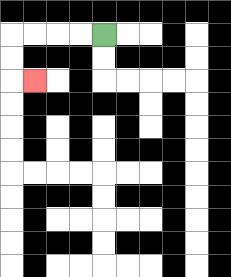{'start': '[4, 1]', 'end': '[1, 3]', 'path_directions': 'L,L,L,L,D,D,R', 'path_coordinates': '[[4, 1], [3, 1], [2, 1], [1, 1], [0, 1], [0, 2], [0, 3], [1, 3]]'}